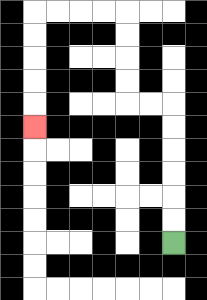{'start': '[7, 10]', 'end': '[1, 5]', 'path_directions': 'U,U,U,U,U,U,L,L,U,U,U,U,L,L,L,L,D,D,D,D,D', 'path_coordinates': '[[7, 10], [7, 9], [7, 8], [7, 7], [7, 6], [7, 5], [7, 4], [6, 4], [5, 4], [5, 3], [5, 2], [5, 1], [5, 0], [4, 0], [3, 0], [2, 0], [1, 0], [1, 1], [1, 2], [1, 3], [1, 4], [1, 5]]'}